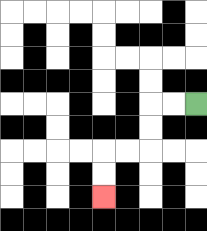{'start': '[8, 4]', 'end': '[4, 8]', 'path_directions': 'L,L,D,D,L,L,D,D', 'path_coordinates': '[[8, 4], [7, 4], [6, 4], [6, 5], [6, 6], [5, 6], [4, 6], [4, 7], [4, 8]]'}